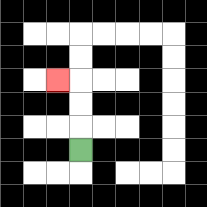{'start': '[3, 6]', 'end': '[2, 3]', 'path_directions': 'U,U,U,L', 'path_coordinates': '[[3, 6], [3, 5], [3, 4], [3, 3], [2, 3]]'}